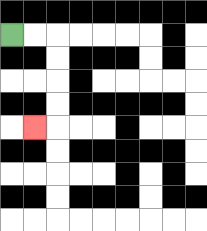{'start': '[0, 1]', 'end': '[1, 5]', 'path_directions': 'R,R,D,D,D,D,L', 'path_coordinates': '[[0, 1], [1, 1], [2, 1], [2, 2], [2, 3], [2, 4], [2, 5], [1, 5]]'}